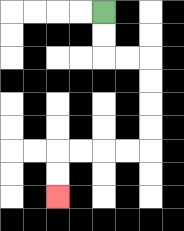{'start': '[4, 0]', 'end': '[2, 8]', 'path_directions': 'D,D,R,R,D,D,D,D,L,L,L,L,D,D', 'path_coordinates': '[[4, 0], [4, 1], [4, 2], [5, 2], [6, 2], [6, 3], [6, 4], [6, 5], [6, 6], [5, 6], [4, 6], [3, 6], [2, 6], [2, 7], [2, 8]]'}